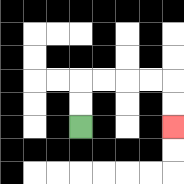{'start': '[3, 5]', 'end': '[7, 5]', 'path_directions': 'U,U,R,R,R,R,D,D', 'path_coordinates': '[[3, 5], [3, 4], [3, 3], [4, 3], [5, 3], [6, 3], [7, 3], [7, 4], [7, 5]]'}